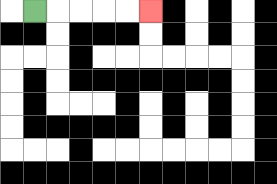{'start': '[1, 0]', 'end': '[6, 0]', 'path_directions': 'R,R,R,R,R', 'path_coordinates': '[[1, 0], [2, 0], [3, 0], [4, 0], [5, 0], [6, 0]]'}